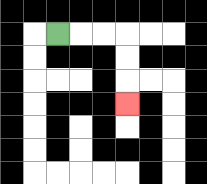{'start': '[2, 1]', 'end': '[5, 4]', 'path_directions': 'R,R,R,D,D,D', 'path_coordinates': '[[2, 1], [3, 1], [4, 1], [5, 1], [5, 2], [5, 3], [5, 4]]'}